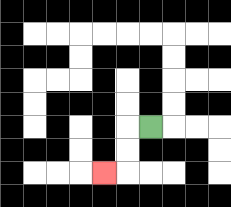{'start': '[6, 5]', 'end': '[4, 7]', 'path_directions': 'L,D,D,L', 'path_coordinates': '[[6, 5], [5, 5], [5, 6], [5, 7], [4, 7]]'}